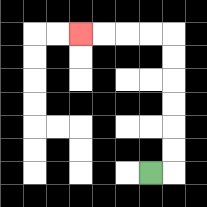{'start': '[6, 7]', 'end': '[3, 1]', 'path_directions': 'R,U,U,U,U,U,U,L,L,L,L', 'path_coordinates': '[[6, 7], [7, 7], [7, 6], [7, 5], [7, 4], [7, 3], [7, 2], [7, 1], [6, 1], [5, 1], [4, 1], [3, 1]]'}